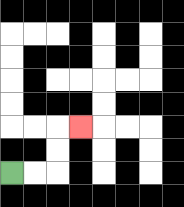{'start': '[0, 7]', 'end': '[3, 5]', 'path_directions': 'R,R,U,U,R', 'path_coordinates': '[[0, 7], [1, 7], [2, 7], [2, 6], [2, 5], [3, 5]]'}